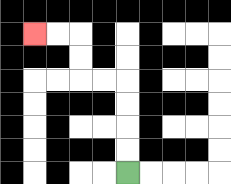{'start': '[5, 7]', 'end': '[1, 1]', 'path_directions': 'U,U,U,U,L,L,U,U,L,L', 'path_coordinates': '[[5, 7], [5, 6], [5, 5], [5, 4], [5, 3], [4, 3], [3, 3], [3, 2], [3, 1], [2, 1], [1, 1]]'}